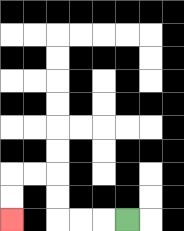{'start': '[5, 9]', 'end': '[0, 9]', 'path_directions': 'L,L,L,U,U,L,L,D,D', 'path_coordinates': '[[5, 9], [4, 9], [3, 9], [2, 9], [2, 8], [2, 7], [1, 7], [0, 7], [0, 8], [0, 9]]'}